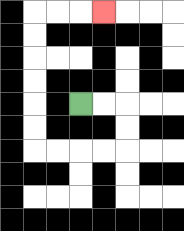{'start': '[3, 4]', 'end': '[4, 0]', 'path_directions': 'R,R,D,D,L,L,L,L,U,U,U,U,U,U,R,R,R', 'path_coordinates': '[[3, 4], [4, 4], [5, 4], [5, 5], [5, 6], [4, 6], [3, 6], [2, 6], [1, 6], [1, 5], [1, 4], [1, 3], [1, 2], [1, 1], [1, 0], [2, 0], [3, 0], [4, 0]]'}